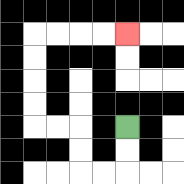{'start': '[5, 5]', 'end': '[5, 1]', 'path_directions': 'D,D,L,L,U,U,L,L,U,U,U,U,R,R,R,R', 'path_coordinates': '[[5, 5], [5, 6], [5, 7], [4, 7], [3, 7], [3, 6], [3, 5], [2, 5], [1, 5], [1, 4], [1, 3], [1, 2], [1, 1], [2, 1], [3, 1], [4, 1], [5, 1]]'}